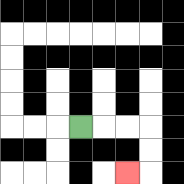{'start': '[3, 5]', 'end': '[5, 7]', 'path_directions': 'R,R,R,D,D,L', 'path_coordinates': '[[3, 5], [4, 5], [5, 5], [6, 5], [6, 6], [6, 7], [5, 7]]'}